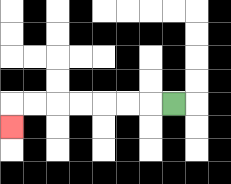{'start': '[7, 4]', 'end': '[0, 5]', 'path_directions': 'L,L,L,L,L,L,L,D', 'path_coordinates': '[[7, 4], [6, 4], [5, 4], [4, 4], [3, 4], [2, 4], [1, 4], [0, 4], [0, 5]]'}